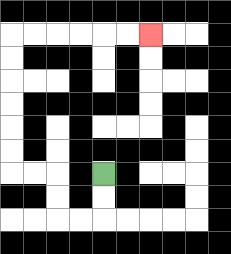{'start': '[4, 7]', 'end': '[6, 1]', 'path_directions': 'D,D,L,L,U,U,L,L,U,U,U,U,U,U,R,R,R,R,R,R', 'path_coordinates': '[[4, 7], [4, 8], [4, 9], [3, 9], [2, 9], [2, 8], [2, 7], [1, 7], [0, 7], [0, 6], [0, 5], [0, 4], [0, 3], [0, 2], [0, 1], [1, 1], [2, 1], [3, 1], [4, 1], [5, 1], [6, 1]]'}